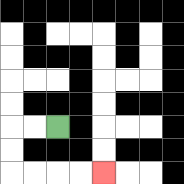{'start': '[2, 5]', 'end': '[4, 7]', 'path_directions': 'L,L,D,D,R,R,R,R', 'path_coordinates': '[[2, 5], [1, 5], [0, 5], [0, 6], [0, 7], [1, 7], [2, 7], [3, 7], [4, 7]]'}